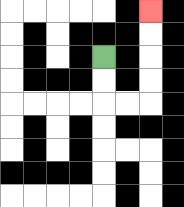{'start': '[4, 2]', 'end': '[6, 0]', 'path_directions': 'D,D,R,R,U,U,U,U', 'path_coordinates': '[[4, 2], [4, 3], [4, 4], [5, 4], [6, 4], [6, 3], [6, 2], [6, 1], [6, 0]]'}